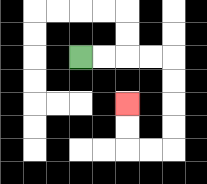{'start': '[3, 2]', 'end': '[5, 4]', 'path_directions': 'R,R,R,R,D,D,D,D,L,L,U,U', 'path_coordinates': '[[3, 2], [4, 2], [5, 2], [6, 2], [7, 2], [7, 3], [7, 4], [7, 5], [7, 6], [6, 6], [5, 6], [5, 5], [5, 4]]'}